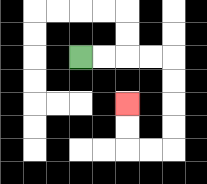{'start': '[3, 2]', 'end': '[5, 4]', 'path_directions': 'R,R,R,R,D,D,D,D,L,L,U,U', 'path_coordinates': '[[3, 2], [4, 2], [5, 2], [6, 2], [7, 2], [7, 3], [7, 4], [7, 5], [7, 6], [6, 6], [5, 6], [5, 5], [5, 4]]'}